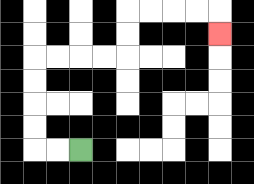{'start': '[3, 6]', 'end': '[9, 1]', 'path_directions': 'L,L,U,U,U,U,R,R,R,R,U,U,R,R,R,R,D', 'path_coordinates': '[[3, 6], [2, 6], [1, 6], [1, 5], [1, 4], [1, 3], [1, 2], [2, 2], [3, 2], [4, 2], [5, 2], [5, 1], [5, 0], [6, 0], [7, 0], [8, 0], [9, 0], [9, 1]]'}